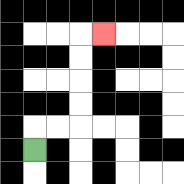{'start': '[1, 6]', 'end': '[4, 1]', 'path_directions': 'U,R,R,U,U,U,U,R', 'path_coordinates': '[[1, 6], [1, 5], [2, 5], [3, 5], [3, 4], [3, 3], [3, 2], [3, 1], [4, 1]]'}